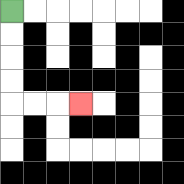{'start': '[0, 0]', 'end': '[3, 4]', 'path_directions': 'D,D,D,D,R,R,R', 'path_coordinates': '[[0, 0], [0, 1], [0, 2], [0, 3], [0, 4], [1, 4], [2, 4], [3, 4]]'}